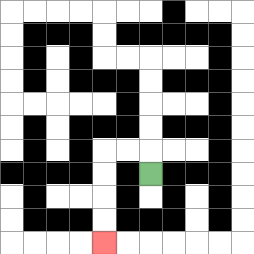{'start': '[6, 7]', 'end': '[4, 10]', 'path_directions': 'U,L,L,D,D,D,D', 'path_coordinates': '[[6, 7], [6, 6], [5, 6], [4, 6], [4, 7], [4, 8], [4, 9], [4, 10]]'}